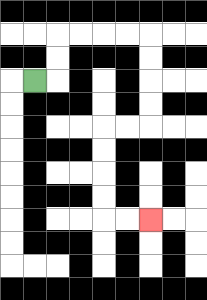{'start': '[1, 3]', 'end': '[6, 9]', 'path_directions': 'R,U,U,R,R,R,R,D,D,D,D,L,L,D,D,D,D,R,R', 'path_coordinates': '[[1, 3], [2, 3], [2, 2], [2, 1], [3, 1], [4, 1], [5, 1], [6, 1], [6, 2], [6, 3], [6, 4], [6, 5], [5, 5], [4, 5], [4, 6], [4, 7], [4, 8], [4, 9], [5, 9], [6, 9]]'}